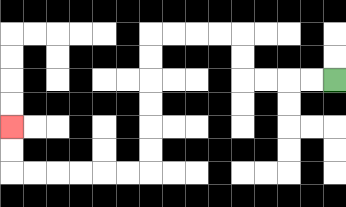{'start': '[14, 3]', 'end': '[0, 5]', 'path_directions': 'L,L,L,L,U,U,L,L,L,L,D,D,D,D,D,D,L,L,L,L,L,L,U,U', 'path_coordinates': '[[14, 3], [13, 3], [12, 3], [11, 3], [10, 3], [10, 2], [10, 1], [9, 1], [8, 1], [7, 1], [6, 1], [6, 2], [6, 3], [6, 4], [6, 5], [6, 6], [6, 7], [5, 7], [4, 7], [3, 7], [2, 7], [1, 7], [0, 7], [0, 6], [0, 5]]'}